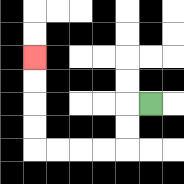{'start': '[6, 4]', 'end': '[1, 2]', 'path_directions': 'L,D,D,L,L,L,L,U,U,U,U', 'path_coordinates': '[[6, 4], [5, 4], [5, 5], [5, 6], [4, 6], [3, 6], [2, 6], [1, 6], [1, 5], [1, 4], [1, 3], [1, 2]]'}